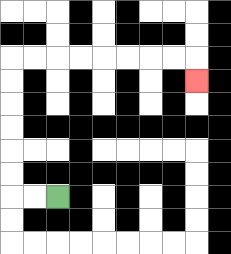{'start': '[2, 8]', 'end': '[8, 3]', 'path_directions': 'L,L,U,U,U,U,U,U,R,R,R,R,R,R,R,R,D', 'path_coordinates': '[[2, 8], [1, 8], [0, 8], [0, 7], [0, 6], [0, 5], [0, 4], [0, 3], [0, 2], [1, 2], [2, 2], [3, 2], [4, 2], [5, 2], [6, 2], [7, 2], [8, 2], [8, 3]]'}